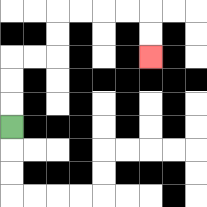{'start': '[0, 5]', 'end': '[6, 2]', 'path_directions': 'U,U,U,R,R,U,U,R,R,R,R,D,D', 'path_coordinates': '[[0, 5], [0, 4], [0, 3], [0, 2], [1, 2], [2, 2], [2, 1], [2, 0], [3, 0], [4, 0], [5, 0], [6, 0], [6, 1], [6, 2]]'}